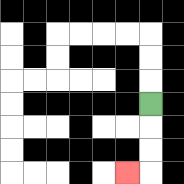{'start': '[6, 4]', 'end': '[5, 7]', 'path_directions': 'D,D,D,L', 'path_coordinates': '[[6, 4], [6, 5], [6, 6], [6, 7], [5, 7]]'}